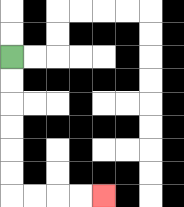{'start': '[0, 2]', 'end': '[4, 8]', 'path_directions': 'D,D,D,D,D,D,R,R,R,R', 'path_coordinates': '[[0, 2], [0, 3], [0, 4], [0, 5], [0, 6], [0, 7], [0, 8], [1, 8], [2, 8], [3, 8], [4, 8]]'}